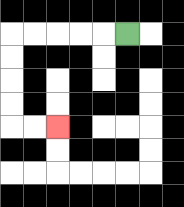{'start': '[5, 1]', 'end': '[2, 5]', 'path_directions': 'L,L,L,L,L,D,D,D,D,R,R', 'path_coordinates': '[[5, 1], [4, 1], [3, 1], [2, 1], [1, 1], [0, 1], [0, 2], [0, 3], [0, 4], [0, 5], [1, 5], [2, 5]]'}